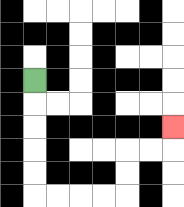{'start': '[1, 3]', 'end': '[7, 5]', 'path_directions': 'D,D,D,D,D,R,R,R,R,U,U,R,R,U', 'path_coordinates': '[[1, 3], [1, 4], [1, 5], [1, 6], [1, 7], [1, 8], [2, 8], [3, 8], [4, 8], [5, 8], [5, 7], [5, 6], [6, 6], [7, 6], [7, 5]]'}